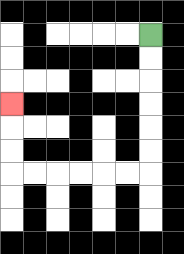{'start': '[6, 1]', 'end': '[0, 4]', 'path_directions': 'D,D,D,D,D,D,L,L,L,L,L,L,U,U,U', 'path_coordinates': '[[6, 1], [6, 2], [6, 3], [6, 4], [6, 5], [6, 6], [6, 7], [5, 7], [4, 7], [3, 7], [2, 7], [1, 7], [0, 7], [0, 6], [0, 5], [0, 4]]'}